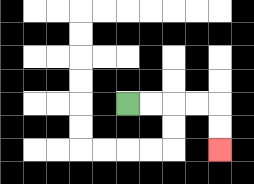{'start': '[5, 4]', 'end': '[9, 6]', 'path_directions': 'R,R,R,R,D,D', 'path_coordinates': '[[5, 4], [6, 4], [7, 4], [8, 4], [9, 4], [9, 5], [9, 6]]'}